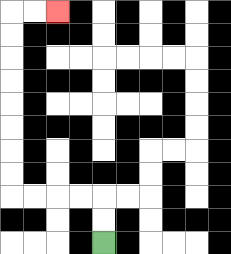{'start': '[4, 10]', 'end': '[2, 0]', 'path_directions': 'U,U,L,L,L,L,U,U,U,U,U,U,U,U,R,R', 'path_coordinates': '[[4, 10], [4, 9], [4, 8], [3, 8], [2, 8], [1, 8], [0, 8], [0, 7], [0, 6], [0, 5], [0, 4], [0, 3], [0, 2], [0, 1], [0, 0], [1, 0], [2, 0]]'}